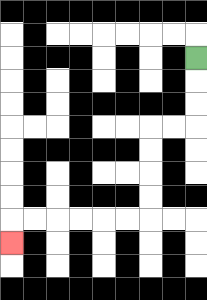{'start': '[8, 2]', 'end': '[0, 10]', 'path_directions': 'D,D,D,L,L,D,D,D,D,L,L,L,L,L,L,D', 'path_coordinates': '[[8, 2], [8, 3], [8, 4], [8, 5], [7, 5], [6, 5], [6, 6], [6, 7], [6, 8], [6, 9], [5, 9], [4, 9], [3, 9], [2, 9], [1, 9], [0, 9], [0, 10]]'}